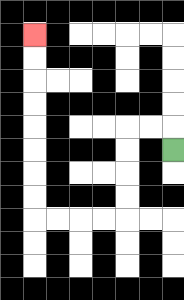{'start': '[7, 6]', 'end': '[1, 1]', 'path_directions': 'U,L,L,D,D,D,D,L,L,L,L,U,U,U,U,U,U,U,U', 'path_coordinates': '[[7, 6], [7, 5], [6, 5], [5, 5], [5, 6], [5, 7], [5, 8], [5, 9], [4, 9], [3, 9], [2, 9], [1, 9], [1, 8], [1, 7], [1, 6], [1, 5], [1, 4], [1, 3], [1, 2], [1, 1]]'}